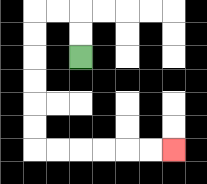{'start': '[3, 2]', 'end': '[7, 6]', 'path_directions': 'U,U,L,L,D,D,D,D,D,D,R,R,R,R,R,R', 'path_coordinates': '[[3, 2], [3, 1], [3, 0], [2, 0], [1, 0], [1, 1], [1, 2], [1, 3], [1, 4], [1, 5], [1, 6], [2, 6], [3, 6], [4, 6], [5, 6], [6, 6], [7, 6]]'}